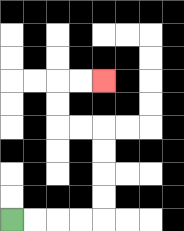{'start': '[0, 9]', 'end': '[4, 3]', 'path_directions': 'R,R,R,R,U,U,U,U,L,L,U,U,R,R', 'path_coordinates': '[[0, 9], [1, 9], [2, 9], [3, 9], [4, 9], [4, 8], [4, 7], [4, 6], [4, 5], [3, 5], [2, 5], [2, 4], [2, 3], [3, 3], [4, 3]]'}